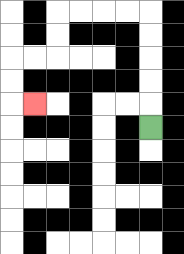{'start': '[6, 5]', 'end': '[1, 4]', 'path_directions': 'U,U,U,U,U,L,L,L,L,D,D,L,L,D,D,R', 'path_coordinates': '[[6, 5], [6, 4], [6, 3], [6, 2], [6, 1], [6, 0], [5, 0], [4, 0], [3, 0], [2, 0], [2, 1], [2, 2], [1, 2], [0, 2], [0, 3], [0, 4], [1, 4]]'}